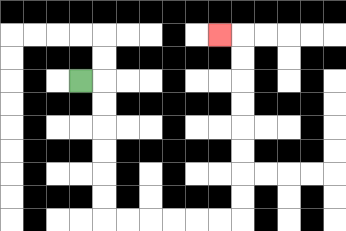{'start': '[3, 3]', 'end': '[9, 1]', 'path_directions': 'R,D,D,D,D,D,D,R,R,R,R,R,R,U,U,U,U,U,U,U,U,L', 'path_coordinates': '[[3, 3], [4, 3], [4, 4], [4, 5], [4, 6], [4, 7], [4, 8], [4, 9], [5, 9], [6, 9], [7, 9], [8, 9], [9, 9], [10, 9], [10, 8], [10, 7], [10, 6], [10, 5], [10, 4], [10, 3], [10, 2], [10, 1], [9, 1]]'}